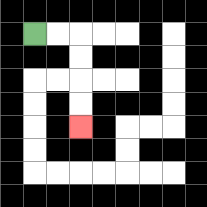{'start': '[1, 1]', 'end': '[3, 5]', 'path_directions': 'R,R,D,D,D,D', 'path_coordinates': '[[1, 1], [2, 1], [3, 1], [3, 2], [3, 3], [3, 4], [3, 5]]'}